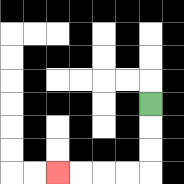{'start': '[6, 4]', 'end': '[2, 7]', 'path_directions': 'D,D,D,L,L,L,L', 'path_coordinates': '[[6, 4], [6, 5], [6, 6], [6, 7], [5, 7], [4, 7], [3, 7], [2, 7]]'}